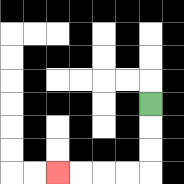{'start': '[6, 4]', 'end': '[2, 7]', 'path_directions': 'D,D,D,L,L,L,L', 'path_coordinates': '[[6, 4], [6, 5], [6, 6], [6, 7], [5, 7], [4, 7], [3, 7], [2, 7]]'}